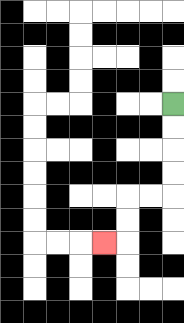{'start': '[7, 4]', 'end': '[4, 10]', 'path_directions': 'D,D,D,D,L,L,D,D,L', 'path_coordinates': '[[7, 4], [7, 5], [7, 6], [7, 7], [7, 8], [6, 8], [5, 8], [5, 9], [5, 10], [4, 10]]'}